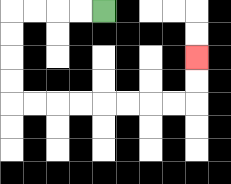{'start': '[4, 0]', 'end': '[8, 2]', 'path_directions': 'L,L,L,L,D,D,D,D,R,R,R,R,R,R,R,R,U,U', 'path_coordinates': '[[4, 0], [3, 0], [2, 0], [1, 0], [0, 0], [0, 1], [0, 2], [0, 3], [0, 4], [1, 4], [2, 4], [3, 4], [4, 4], [5, 4], [6, 4], [7, 4], [8, 4], [8, 3], [8, 2]]'}